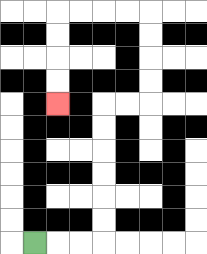{'start': '[1, 10]', 'end': '[2, 4]', 'path_directions': 'R,R,R,U,U,U,U,U,U,R,R,U,U,U,U,L,L,L,L,D,D,D,D', 'path_coordinates': '[[1, 10], [2, 10], [3, 10], [4, 10], [4, 9], [4, 8], [4, 7], [4, 6], [4, 5], [4, 4], [5, 4], [6, 4], [6, 3], [6, 2], [6, 1], [6, 0], [5, 0], [4, 0], [3, 0], [2, 0], [2, 1], [2, 2], [2, 3], [2, 4]]'}